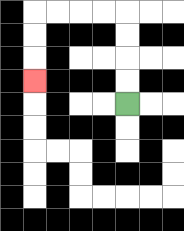{'start': '[5, 4]', 'end': '[1, 3]', 'path_directions': 'U,U,U,U,L,L,L,L,D,D,D', 'path_coordinates': '[[5, 4], [5, 3], [5, 2], [5, 1], [5, 0], [4, 0], [3, 0], [2, 0], [1, 0], [1, 1], [1, 2], [1, 3]]'}